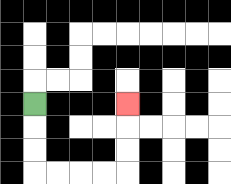{'start': '[1, 4]', 'end': '[5, 4]', 'path_directions': 'D,D,D,R,R,R,R,U,U,U', 'path_coordinates': '[[1, 4], [1, 5], [1, 6], [1, 7], [2, 7], [3, 7], [4, 7], [5, 7], [5, 6], [5, 5], [5, 4]]'}